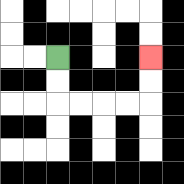{'start': '[2, 2]', 'end': '[6, 2]', 'path_directions': 'D,D,R,R,R,R,U,U', 'path_coordinates': '[[2, 2], [2, 3], [2, 4], [3, 4], [4, 4], [5, 4], [6, 4], [6, 3], [6, 2]]'}